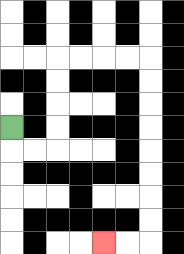{'start': '[0, 5]', 'end': '[4, 10]', 'path_directions': 'D,R,R,U,U,U,U,R,R,R,R,D,D,D,D,D,D,D,D,L,L', 'path_coordinates': '[[0, 5], [0, 6], [1, 6], [2, 6], [2, 5], [2, 4], [2, 3], [2, 2], [3, 2], [4, 2], [5, 2], [6, 2], [6, 3], [6, 4], [6, 5], [6, 6], [6, 7], [6, 8], [6, 9], [6, 10], [5, 10], [4, 10]]'}